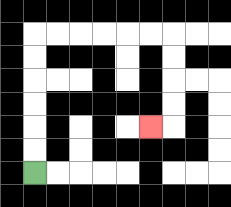{'start': '[1, 7]', 'end': '[6, 5]', 'path_directions': 'U,U,U,U,U,U,R,R,R,R,R,R,D,D,D,D,L', 'path_coordinates': '[[1, 7], [1, 6], [1, 5], [1, 4], [1, 3], [1, 2], [1, 1], [2, 1], [3, 1], [4, 1], [5, 1], [6, 1], [7, 1], [7, 2], [7, 3], [7, 4], [7, 5], [6, 5]]'}